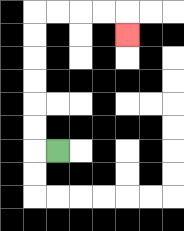{'start': '[2, 6]', 'end': '[5, 1]', 'path_directions': 'L,U,U,U,U,U,U,R,R,R,R,D', 'path_coordinates': '[[2, 6], [1, 6], [1, 5], [1, 4], [1, 3], [1, 2], [1, 1], [1, 0], [2, 0], [3, 0], [4, 0], [5, 0], [5, 1]]'}